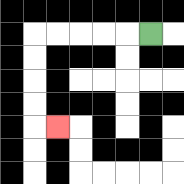{'start': '[6, 1]', 'end': '[2, 5]', 'path_directions': 'L,L,L,L,L,D,D,D,D,R', 'path_coordinates': '[[6, 1], [5, 1], [4, 1], [3, 1], [2, 1], [1, 1], [1, 2], [1, 3], [1, 4], [1, 5], [2, 5]]'}